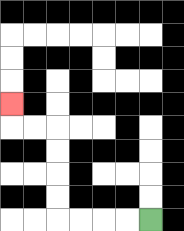{'start': '[6, 9]', 'end': '[0, 4]', 'path_directions': 'L,L,L,L,U,U,U,U,L,L,U', 'path_coordinates': '[[6, 9], [5, 9], [4, 9], [3, 9], [2, 9], [2, 8], [2, 7], [2, 6], [2, 5], [1, 5], [0, 5], [0, 4]]'}